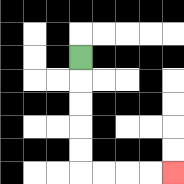{'start': '[3, 2]', 'end': '[7, 7]', 'path_directions': 'D,D,D,D,D,R,R,R,R', 'path_coordinates': '[[3, 2], [3, 3], [3, 4], [3, 5], [3, 6], [3, 7], [4, 7], [5, 7], [6, 7], [7, 7]]'}